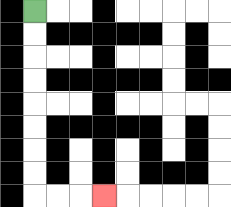{'start': '[1, 0]', 'end': '[4, 8]', 'path_directions': 'D,D,D,D,D,D,D,D,R,R,R', 'path_coordinates': '[[1, 0], [1, 1], [1, 2], [1, 3], [1, 4], [1, 5], [1, 6], [1, 7], [1, 8], [2, 8], [3, 8], [4, 8]]'}